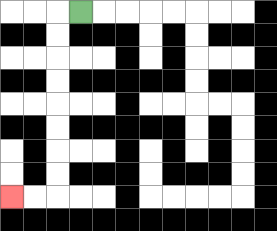{'start': '[3, 0]', 'end': '[0, 8]', 'path_directions': 'L,D,D,D,D,D,D,D,D,L,L', 'path_coordinates': '[[3, 0], [2, 0], [2, 1], [2, 2], [2, 3], [2, 4], [2, 5], [2, 6], [2, 7], [2, 8], [1, 8], [0, 8]]'}